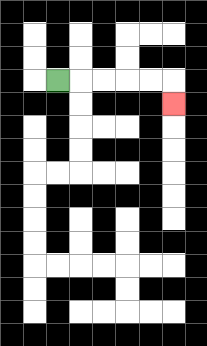{'start': '[2, 3]', 'end': '[7, 4]', 'path_directions': 'R,R,R,R,R,D', 'path_coordinates': '[[2, 3], [3, 3], [4, 3], [5, 3], [6, 3], [7, 3], [7, 4]]'}